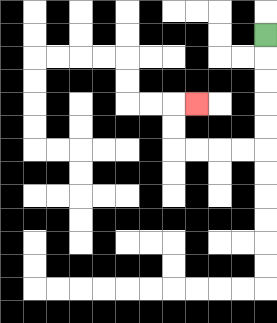{'start': '[11, 1]', 'end': '[8, 4]', 'path_directions': 'D,D,D,D,D,L,L,L,L,U,U,R', 'path_coordinates': '[[11, 1], [11, 2], [11, 3], [11, 4], [11, 5], [11, 6], [10, 6], [9, 6], [8, 6], [7, 6], [7, 5], [7, 4], [8, 4]]'}